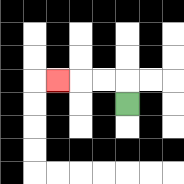{'start': '[5, 4]', 'end': '[2, 3]', 'path_directions': 'U,L,L,L', 'path_coordinates': '[[5, 4], [5, 3], [4, 3], [3, 3], [2, 3]]'}